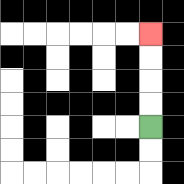{'start': '[6, 5]', 'end': '[6, 1]', 'path_directions': 'U,U,U,U', 'path_coordinates': '[[6, 5], [6, 4], [6, 3], [6, 2], [6, 1]]'}